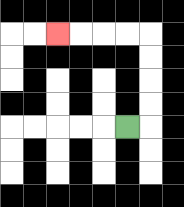{'start': '[5, 5]', 'end': '[2, 1]', 'path_directions': 'R,U,U,U,U,L,L,L,L', 'path_coordinates': '[[5, 5], [6, 5], [6, 4], [6, 3], [6, 2], [6, 1], [5, 1], [4, 1], [3, 1], [2, 1]]'}